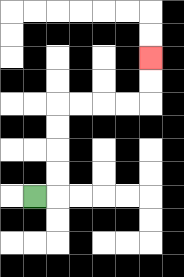{'start': '[1, 8]', 'end': '[6, 2]', 'path_directions': 'R,U,U,U,U,R,R,R,R,U,U', 'path_coordinates': '[[1, 8], [2, 8], [2, 7], [2, 6], [2, 5], [2, 4], [3, 4], [4, 4], [5, 4], [6, 4], [6, 3], [6, 2]]'}